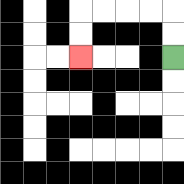{'start': '[7, 2]', 'end': '[3, 2]', 'path_directions': 'U,U,L,L,L,L,D,D', 'path_coordinates': '[[7, 2], [7, 1], [7, 0], [6, 0], [5, 0], [4, 0], [3, 0], [3, 1], [3, 2]]'}